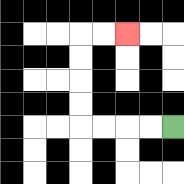{'start': '[7, 5]', 'end': '[5, 1]', 'path_directions': 'L,L,L,L,U,U,U,U,R,R', 'path_coordinates': '[[7, 5], [6, 5], [5, 5], [4, 5], [3, 5], [3, 4], [3, 3], [3, 2], [3, 1], [4, 1], [5, 1]]'}